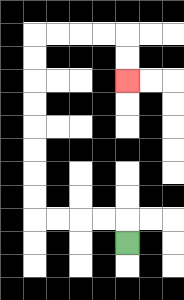{'start': '[5, 10]', 'end': '[5, 3]', 'path_directions': 'U,L,L,L,L,U,U,U,U,U,U,U,U,R,R,R,R,D,D', 'path_coordinates': '[[5, 10], [5, 9], [4, 9], [3, 9], [2, 9], [1, 9], [1, 8], [1, 7], [1, 6], [1, 5], [1, 4], [1, 3], [1, 2], [1, 1], [2, 1], [3, 1], [4, 1], [5, 1], [5, 2], [5, 3]]'}